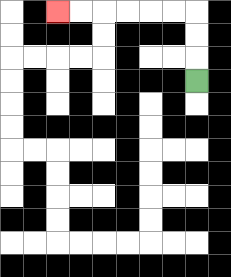{'start': '[8, 3]', 'end': '[2, 0]', 'path_directions': 'U,U,U,L,L,L,L,L,L', 'path_coordinates': '[[8, 3], [8, 2], [8, 1], [8, 0], [7, 0], [6, 0], [5, 0], [4, 0], [3, 0], [2, 0]]'}